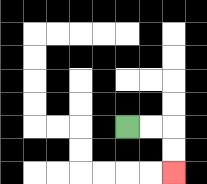{'start': '[5, 5]', 'end': '[7, 7]', 'path_directions': 'R,R,D,D', 'path_coordinates': '[[5, 5], [6, 5], [7, 5], [7, 6], [7, 7]]'}